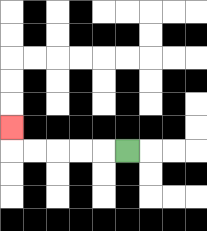{'start': '[5, 6]', 'end': '[0, 5]', 'path_directions': 'L,L,L,L,L,U', 'path_coordinates': '[[5, 6], [4, 6], [3, 6], [2, 6], [1, 6], [0, 6], [0, 5]]'}